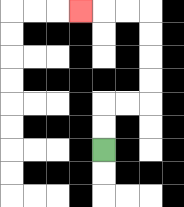{'start': '[4, 6]', 'end': '[3, 0]', 'path_directions': 'U,U,R,R,U,U,U,U,L,L,L', 'path_coordinates': '[[4, 6], [4, 5], [4, 4], [5, 4], [6, 4], [6, 3], [6, 2], [6, 1], [6, 0], [5, 0], [4, 0], [3, 0]]'}